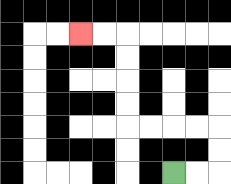{'start': '[7, 7]', 'end': '[3, 1]', 'path_directions': 'R,R,U,U,L,L,L,L,U,U,U,U,L,L', 'path_coordinates': '[[7, 7], [8, 7], [9, 7], [9, 6], [9, 5], [8, 5], [7, 5], [6, 5], [5, 5], [5, 4], [5, 3], [5, 2], [5, 1], [4, 1], [3, 1]]'}